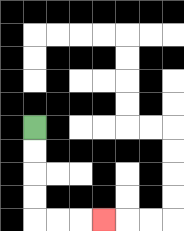{'start': '[1, 5]', 'end': '[4, 9]', 'path_directions': 'D,D,D,D,R,R,R', 'path_coordinates': '[[1, 5], [1, 6], [1, 7], [1, 8], [1, 9], [2, 9], [3, 9], [4, 9]]'}